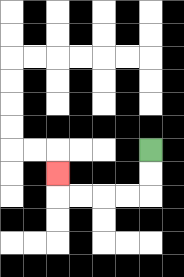{'start': '[6, 6]', 'end': '[2, 7]', 'path_directions': 'D,D,L,L,L,L,U', 'path_coordinates': '[[6, 6], [6, 7], [6, 8], [5, 8], [4, 8], [3, 8], [2, 8], [2, 7]]'}